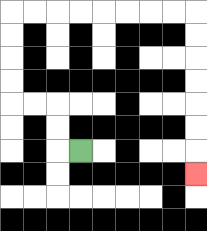{'start': '[3, 6]', 'end': '[8, 7]', 'path_directions': 'L,U,U,L,L,U,U,U,U,R,R,R,R,R,R,R,R,D,D,D,D,D,D,D', 'path_coordinates': '[[3, 6], [2, 6], [2, 5], [2, 4], [1, 4], [0, 4], [0, 3], [0, 2], [0, 1], [0, 0], [1, 0], [2, 0], [3, 0], [4, 0], [5, 0], [6, 0], [7, 0], [8, 0], [8, 1], [8, 2], [8, 3], [8, 4], [8, 5], [8, 6], [8, 7]]'}